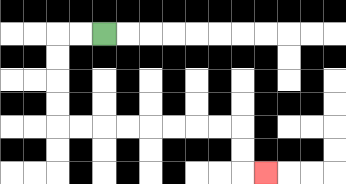{'start': '[4, 1]', 'end': '[11, 7]', 'path_directions': 'L,L,D,D,D,D,R,R,R,R,R,R,R,R,D,D,R', 'path_coordinates': '[[4, 1], [3, 1], [2, 1], [2, 2], [2, 3], [2, 4], [2, 5], [3, 5], [4, 5], [5, 5], [6, 5], [7, 5], [8, 5], [9, 5], [10, 5], [10, 6], [10, 7], [11, 7]]'}